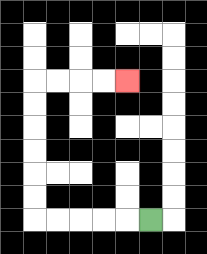{'start': '[6, 9]', 'end': '[5, 3]', 'path_directions': 'L,L,L,L,L,U,U,U,U,U,U,R,R,R,R', 'path_coordinates': '[[6, 9], [5, 9], [4, 9], [3, 9], [2, 9], [1, 9], [1, 8], [1, 7], [1, 6], [1, 5], [1, 4], [1, 3], [2, 3], [3, 3], [4, 3], [5, 3]]'}